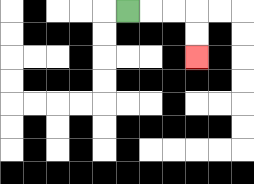{'start': '[5, 0]', 'end': '[8, 2]', 'path_directions': 'R,R,R,D,D', 'path_coordinates': '[[5, 0], [6, 0], [7, 0], [8, 0], [8, 1], [8, 2]]'}